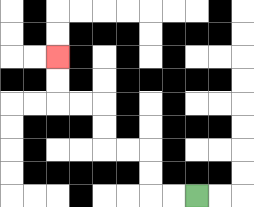{'start': '[8, 8]', 'end': '[2, 2]', 'path_directions': 'L,L,U,U,L,L,U,U,L,L,U,U', 'path_coordinates': '[[8, 8], [7, 8], [6, 8], [6, 7], [6, 6], [5, 6], [4, 6], [4, 5], [4, 4], [3, 4], [2, 4], [2, 3], [2, 2]]'}